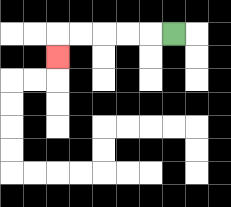{'start': '[7, 1]', 'end': '[2, 2]', 'path_directions': 'L,L,L,L,L,D', 'path_coordinates': '[[7, 1], [6, 1], [5, 1], [4, 1], [3, 1], [2, 1], [2, 2]]'}